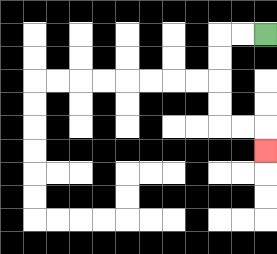{'start': '[11, 1]', 'end': '[11, 6]', 'path_directions': 'L,L,D,D,D,D,R,R,D', 'path_coordinates': '[[11, 1], [10, 1], [9, 1], [9, 2], [9, 3], [9, 4], [9, 5], [10, 5], [11, 5], [11, 6]]'}